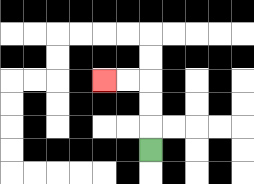{'start': '[6, 6]', 'end': '[4, 3]', 'path_directions': 'U,U,U,L,L', 'path_coordinates': '[[6, 6], [6, 5], [6, 4], [6, 3], [5, 3], [4, 3]]'}